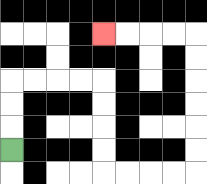{'start': '[0, 6]', 'end': '[4, 1]', 'path_directions': 'U,U,U,R,R,R,R,D,D,D,D,R,R,R,R,U,U,U,U,U,U,L,L,L,L', 'path_coordinates': '[[0, 6], [0, 5], [0, 4], [0, 3], [1, 3], [2, 3], [3, 3], [4, 3], [4, 4], [4, 5], [4, 6], [4, 7], [5, 7], [6, 7], [7, 7], [8, 7], [8, 6], [8, 5], [8, 4], [8, 3], [8, 2], [8, 1], [7, 1], [6, 1], [5, 1], [4, 1]]'}